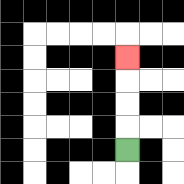{'start': '[5, 6]', 'end': '[5, 2]', 'path_directions': 'U,U,U,U', 'path_coordinates': '[[5, 6], [5, 5], [5, 4], [5, 3], [5, 2]]'}